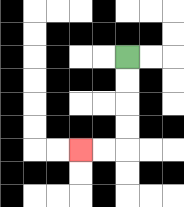{'start': '[5, 2]', 'end': '[3, 6]', 'path_directions': 'D,D,D,D,L,L', 'path_coordinates': '[[5, 2], [5, 3], [5, 4], [5, 5], [5, 6], [4, 6], [3, 6]]'}